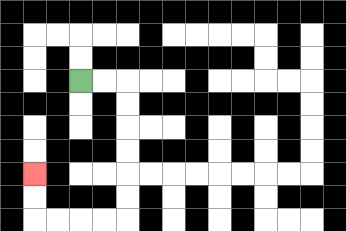{'start': '[3, 3]', 'end': '[1, 7]', 'path_directions': 'R,R,D,D,D,D,D,D,L,L,L,L,U,U', 'path_coordinates': '[[3, 3], [4, 3], [5, 3], [5, 4], [5, 5], [5, 6], [5, 7], [5, 8], [5, 9], [4, 9], [3, 9], [2, 9], [1, 9], [1, 8], [1, 7]]'}